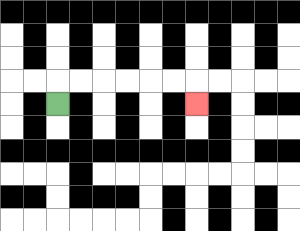{'start': '[2, 4]', 'end': '[8, 4]', 'path_directions': 'U,R,R,R,R,R,R,D', 'path_coordinates': '[[2, 4], [2, 3], [3, 3], [4, 3], [5, 3], [6, 3], [7, 3], [8, 3], [8, 4]]'}